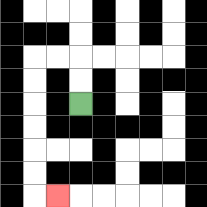{'start': '[3, 4]', 'end': '[2, 8]', 'path_directions': 'U,U,L,L,D,D,D,D,D,D,R', 'path_coordinates': '[[3, 4], [3, 3], [3, 2], [2, 2], [1, 2], [1, 3], [1, 4], [1, 5], [1, 6], [1, 7], [1, 8], [2, 8]]'}